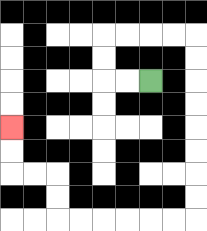{'start': '[6, 3]', 'end': '[0, 5]', 'path_directions': 'L,L,U,U,R,R,R,R,D,D,D,D,D,D,D,D,L,L,L,L,L,L,U,U,L,L,U,U', 'path_coordinates': '[[6, 3], [5, 3], [4, 3], [4, 2], [4, 1], [5, 1], [6, 1], [7, 1], [8, 1], [8, 2], [8, 3], [8, 4], [8, 5], [8, 6], [8, 7], [8, 8], [8, 9], [7, 9], [6, 9], [5, 9], [4, 9], [3, 9], [2, 9], [2, 8], [2, 7], [1, 7], [0, 7], [0, 6], [0, 5]]'}